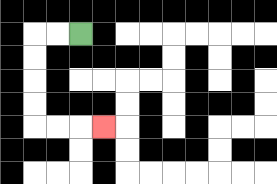{'start': '[3, 1]', 'end': '[4, 5]', 'path_directions': 'L,L,D,D,D,D,R,R,R', 'path_coordinates': '[[3, 1], [2, 1], [1, 1], [1, 2], [1, 3], [1, 4], [1, 5], [2, 5], [3, 5], [4, 5]]'}